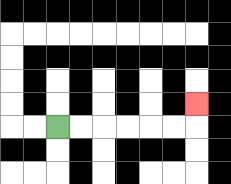{'start': '[2, 5]', 'end': '[8, 4]', 'path_directions': 'R,R,R,R,R,R,U', 'path_coordinates': '[[2, 5], [3, 5], [4, 5], [5, 5], [6, 5], [7, 5], [8, 5], [8, 4]]'}